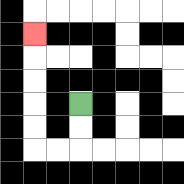{'start': '[3, 4]', 'end': '[1, 1]', 'path_directions': 'D,D,L,L,U,U,U,U,U', 'path_coordinates': '[[3, 4], [3, 5], [3, 6], [2, 6], [1, 6], [1, 5], [1, 4], [1, 3], [1, 2], [1, 1]]'}